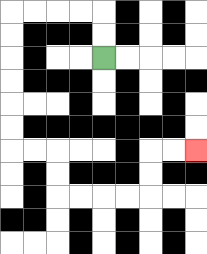{'start': '[4, 2]', 'end': '[8, 6]', 'path_directions': 'U,U,L,L,L,L,D,D,D,D,D,D,R,R,D,D,R,R,R,R,U,U,R,R', 'path_coordinates': '[[4, 2], [4, 1], [4, 0], [3, 0], [2, 0], [1, 0], [0, 0], [0, 1], [0, 2], [0, 3], [0, 4], [0, 5], [0, 6], [1, 6], [2, 6], [2, 7], [2, 8], [3, 8], [4, 8], [5, 8], [6, 8], [6, 7], [6, 6], [7, 6], [8, 6]]'}